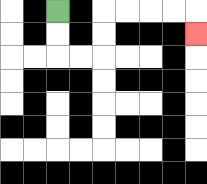{'start': '[2, 0]', 'end': '[8, 1]', 'path_directions': 'D,D,R,R,U,U,R,R,R,R,D', 'path_coordinates': '[[2, 0], [2, 1], [2, 2], [3, 2], [4, 2], [4, 1], [4, 0], [5, 0], [6, 0], [7, 0], [8, 0], [8, 1]]'}